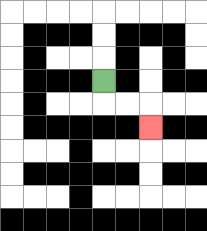{'start': '[4, 3]', 'end': '[6, 5]', 'path_directions': 'D,R,R,D', 'path_coordinates': '[[4, 3], [4, 4], [5, 4], [6, 4], [6, 5]]'}